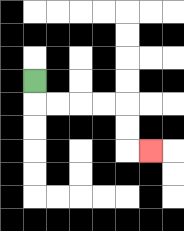{'start': '[1, 3]', 'end': '[6, 6]', 'path_directions': 'D,R,R,R,R,D,D,R', 'path_coordinates': '[[1, 3], [1, 4], [2, 4], [3, 4], [4, 4], [5, 4], [5, 5], [5, 6], [6, 6]]'}